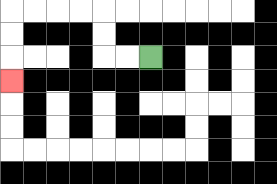{'start': '[6, 2]', 'end': '[0, 3]', 'path_directions': 'L,L,U,U,L,L,L,L,D,D,D', 'path_coordinates': '[[6, 2], [5, 2], [4, 2], [4, 1], [4, 0], [3, 0], [2, 0], [1, 0], [0, 0], [0, 1], [0, 2], [0, 3]]'}